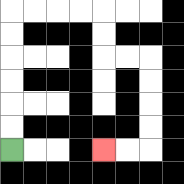{'start': '[0, 6]', 'end': '[4, 6]', 'path_directions': 'U,U,U,U,U,U,R,R,R,R,D,D,R,R,D,D,D,D,L,L', 'path_coordinates': '[[0, 6], [0, 5], [0, 4], [0, 3], [0, 2], [0, 1], [0, 0], [1, 0], [2, 0], [3, 0], [4, 0], [4, 1], [4, 2], [5, 2], [6, 2], [6, 3], [6, 4], [6, 5], [6, 6], [5, 6], [4, 6]]'}